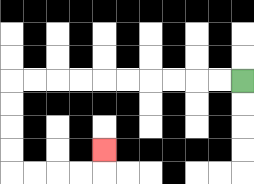{'start': '[10, 3]', 'end': '[4, 6]', 'path_directions': 'L,L,L,L,L,L,L,L,L,L,D,D,D,D,R,R,R,R,U', 'path_coordinates': '[[10, 3], [9, 3], [8, 3], [7, 3], [6, 3], [5, 3], [4, 3], [3, 3], [2, 3], [1, 3], [0, 3], [0, 4], [0, 5], [0, 6], [0, 7], [1, 7], [2, 7], [3, 7], [4, 7], [4, 6]]'}